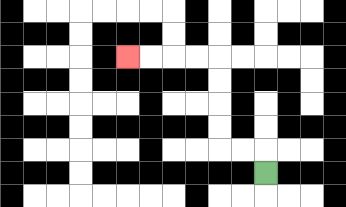{'start': '[11, 7]', 'end': '[5, 2]', 'path_directions': 'U,L,L,U,U,U,U,L,L,L,L', 'path_coordinates': '[[11, 7], [11, 6], [10, 6], [9, 6], [9, 5], [9, 4], [9, 3], [9, 2], [8, 2], [7, 2], [6, 2], [5, 2]]'}